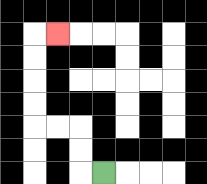{'start': '[4, 7]', 'end': '[2, 1]', 'path_directions': 'L,U,U,L,L,U,U,U,U,R', 'path_coordinates': '[[4, 7], [3, 7], [3, 6], [3, 5], [2, 5], [1, 5], [1, 4], [1, 3], [1, 2], [1, 1], [2, 1]]'}